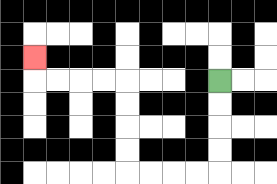{'start': '[9, 3]', 'end': '[1, 2]', 'path_directions': 'D,D,D,D,L,L,L,L,U,U,U,U,L,L,L,L,U', 'path_coordinates': '[[9, 3], [9, 4], [9, 5], [9, 6], [9, 7], [8, 7], [7, 7], [6, 7], [5, 7], [5, 6], [5, 5], [5, 4], [5, 3], [4, 3], [3, 3], [2, 3], [1, 3], [1, 2]]'}